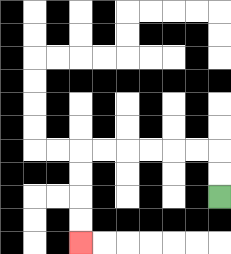{'start': '[9, 8]', 'end': '[3, 10]', 'path_directions': 'U,U,L,L,L,L,L,L,D,D,D,D', 'path_coordinates': '[[9, 8], [9, 7], [9, 6], [8, 6], [7, 6], [6, 6], [5, 6], [4, 6], [3, 6], [3, 7], [3, 8], [3, 9], [3, 10]]'}